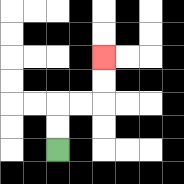{'start': '[2, 6]', 'end': '[4, 2]', 'path_directions': 'U,U,R,R,U,U', 'path_coordinates': '[[2, 6], [2, 5], [2, 4], [3, 4], [4, 4], [4, 3], [4, 2]]'}